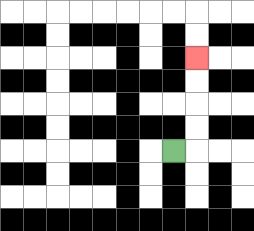{'start': '[7, 6]', 'end': '[8, 2]', 'path_directions': 'R,U,U,U,U', 'path_coordinates': '[[7, 6], [8, 6], [8, 5], [8, 4], [8, 3], [8, 2]]'}